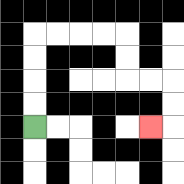{'start': '[1, 5]', 'end': '[6, 5]', 'path_directions': 'U,U,U,U,R,R,R,R,D,D,R,R,D,D,L', 'path_coordinates': '[[1, 5], [1, 4], [1, 3], [1, 2], [1, 1], [2, 1], [3, 1], [4, 1], [5, 1], [5, 2], [5, 3], [6, 3], [7, 3], [7, 4], [7, 5], [6, 5]]'}